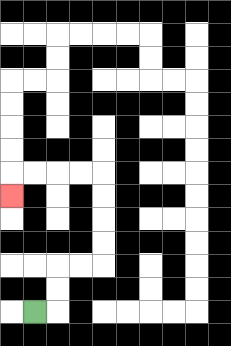{'start': '[1, 13]', 'end': '[0, 8]', 'path_directions': 'R,U,U,R,R,U,U,U,U,L,L,L,L,D', 'path_coordinates': '[[1, 13], [2, 13], [2, 12], [2, 11], [3, 11], [4, 11], [4, 10], [4, 9], [4, 8], [4, 7], [3, 7], [2, 7], [1, 7], [0, 7], [0, 8]]'}